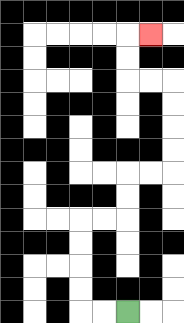{'start': '[5, 13]', 'end': '[6, 1]', 'path_directions': 'L,L,U,U,U,U,R,R,U,U,R,R,U,U,U,U,L,L,U,U,R', 'path_coordinates': '[[5, 13], [4, 13], [3, 13], [3, 12], [3, 11], [3, 10], [3, 9], [4, 9], [5, 9], [5, 8], [5, 7], [6, 7], [7, 7], [7, 6], [7, 5], [7, 4], [7, 3], [6, 3], [5, 3], [5, 2], [5, 1], [6, 1]]'}